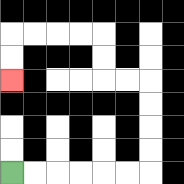{'start': '[0, 7]', 'end': '[0, 3]', 'path_directions': 'R,R,R,R,R,R,U,U,U,U,L,L,U,U,L,L,L,L,D,D', 'path_coordinates': '[[0, 7], [1, 7], [2, 7], [3, 7], [4, 7], [5, 7], [6, 7], [6, 6], [6, 5], [6, 4], [6, 3], [5, 3], [4, 3], [4, 2], [4, 1], [3, 1], [2, 1], [1, 1], [0, 1], [0, 2], [0, 3]]'}